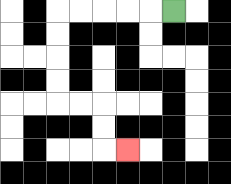{'start': '[7, 0]', 'end': '[5, 6]', 'path_directions': 'L,L,L,L,L,D,D,D,D,R,R,D,D,R', 'path_coordinates': '[[7, 0], [6, 0], [5, 0], [4, 0], [3, 0], [2, 0], [2, 1], [2, 2], [2, 3], [2, 4], [3, 4], [4, 4], [4, 5], [4, 6], [5, 6]]'}